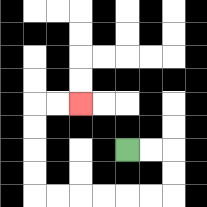{'start': '[5, 6]', 'end': '[3, 4]', 'path_directions': 'R,R,D,D,L,L,L,L,L,L,U,U,U,U,R,R', 'path_coordinates': '[[5, 6], [6, 6], [7, 6], [7, 7], [7, 8], [6, 8], [5, 8], [4, 8], [3, 8], [2, 8], [1, 8], [1, 7], [1, 6], [1, 5], [1, 4], [2, 4], [3, 4]]'}